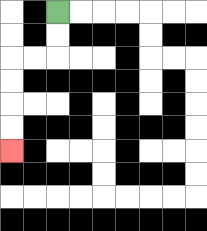{'start': '[2, 0]', 'end': '[0, 6]', 'path_directions': 'D,D,L,L,D,D,D,D', 'path_coordinates': '[[2, 0], [2, 1], [2, 2], [1, 2], [0, 2], [0, 3], [0, 4], [0, 5], [0, 6]]'}